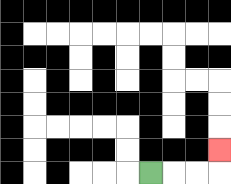{'start': '[6, 7]', 'end': '[9, 6]', 'path_directions': 'R,R,R,U', 'path_coordinates': '[[6, 7], [7, 7], [8, 7], [9, 7], [9, 6]]'}